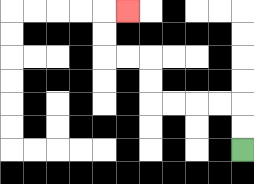{'start': '[10, 6]', 'end': '[5, 0]', 'path_directions': 'U,U,L,L,L,L,U,U,L,L,U,U,R', 'path_coordinates': '[[10, 6], [10, 5], [10, 4], [9, 4], [8, 4], [7, 4], [6, 4], [6, 3], [6, 2], [5, 2], [4, 2], [4, 1], [4, 0], [5, 0]]'}